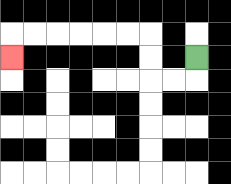{'start': '[8, 2]', 'end': '[0, 2]', 'path_directions': 'D,L,L,U,U,L,L,L,L,L,L,D', 'path_coordinates': '[[8, 2], [8, 3], [7, 3], [6, 3], [6, 2], [6, 1], [5, 1], [4, 1], [3, 1], [2, 1], [1, 1], [0, 1], [0, 2]]'}